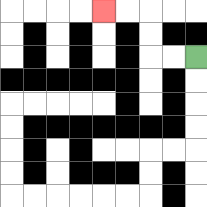{'start': '[8, 2]', 'end': '[4, 0]', 'path_directions': 'L,L,U,U,L,L', 'path_coordinates': '[[8, 2], [7, 2], [6, 2], [6, 1], [6, 0], [5, 0], [4, 0]]'}